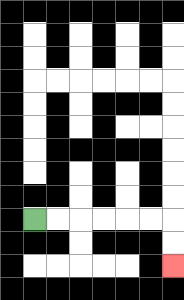{'start': '[1, 9]', 'end': '[7, 11]', 'path_directions': 'R,R,R,R,R,R,D,D', 'path_coordinates': '[[1, 9], [2, 9], [3, 9], [4, 9], [5, 9], [6, 9], [7, 9], [7, 10], [7, 11]]'}